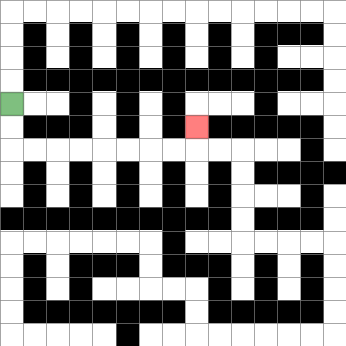{'start': '[0, 4]', 'end': '[8, 5]', 'path_directions': 'D,D,R,R,R,R,R,R,R,R,U', 'path_coordinates': '[[0, 4], [0, 5], [0, 6], [1, 6], [2, 6], [3, 6], [4, 6], [5, 6], [6, 6], [7, 6], [8, 6], [8, 5]]'}